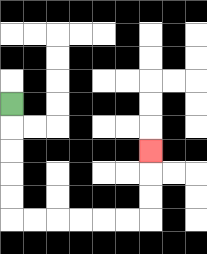{'start': '[0, 4]', 'end': '[6, 6]', 'path_directions': 'D,D,D,D,D,R,R,R,R,R,R,U,U,U', 'path_coordinates': '[[0, 4], [0, 5], [0, 6], [0, 7], [0, 8], [0, 9], [1, 9], [2, 9], [3, 9], [4, 9], [5, 9], [6, 9], [6, 8], [6, 7], [6, 6]]'}